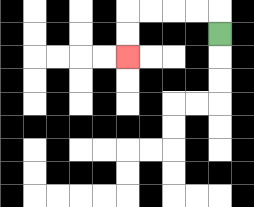{'start': '[9, 1]', 'end': '[5, 2]', 'path_directions': 'U,L,L,L,L,D,D', 'path_coordinates': '[[9, 1], [9, 0], [8, 0], [7, 0], [6, 0], [5, 0], [5, 1], [5, 2]]'}